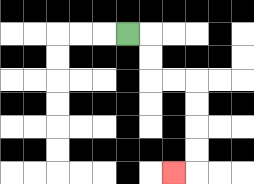{'start': '[5, 1]', 'end': '[7, 7]', 'path_directions': 'R,D,D,R,R,D,D,D,D,L', 'path_coordinates': '[[5, 1], [6, 1], [6, 2], [6, 3], [7, 3], [8, 3], [8, 4], [8, 5], [8, 6], [8, 7], [7, 7]]'}